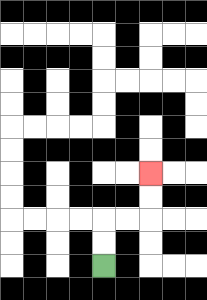{'start': '[4, 11]', 'end': '[6, 7]', 'path_directions': 'U,U,R,R,U,U', 'path_coordinates': '[[4, 11], [4, 10], [4, 9], [5, 9], [6, 9], [6, 8], [6, 7]]'}